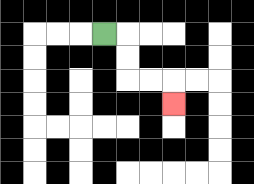{'start': '[4, 1]', 'end': '[7, 4]', 'path_directions': 'R,D,D,R,R,D', 'path_coordinates': '[[4, 1], [5, 1], [5, 2], [5, 3], [6, 3], [7, 3], [7, 4]]'}